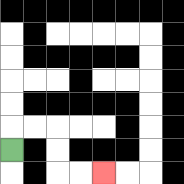{'start': '[0, 6]', 'end': '[4, 7]', 'path_directions': 'U,R,R,D,D,R,R', 'path_coordinates': '[[0, 6], [0, 5], [1, 5], [2, 5], [2, 6], [2, 7], [3, 7], [4, 7]]'}